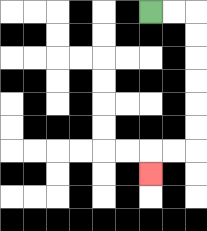{'start': '[6, 0]', 'end': '[6, 7]', 'path_directions': 'R,R,D,D,D,D,D,D,L,L,D', 'path_coordinates': '[[6, 0], [7, 0], [8, 0], [8, 1], [8, 2], [8, 3], [8, 4], [8, 5], [8, 6], [7, 6], [6, 6], [6, 7]]'}